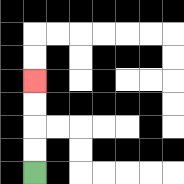{'start': '[1, 7]', 'end': '[1, 3]', 'path_directions': 'U,U,U,U', 'path_coordinates': '[[1, 7], [1, 6], [1, 5], [1, 4], [1, 3]]'}